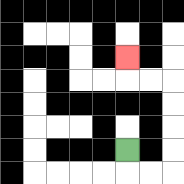{'start': '[5, 6]', 'end': '[5, 2]', 'path_directions': 'D,R,R,U,U,U,U,L,L,U', 'path_coordinates': '[[5, 6], [5, 7], [6, 7], [7, 7], [7, 6], [7, 5], [7, 4], [7, 3], [6, 3], [5, 3], [5, 2]]'}